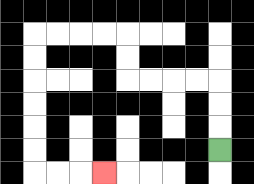{'start': '[9, 6]', 'end': '[4, 7]', 'path_directions': 'U,U,U,L,L,L,L,U,U,L,L,L,L,D,D,D,D,D,D,R,R,R', 'path_coordinates': '[[9, 6], [9, 5], [9, 4], [9, 3], [8, 3], [7, 3], [6, 3], [5, 3], [5, 2], [5, 1], [4, 1], [3, 1], [2, 1], [1, 1], [1, 2], [1, 3], [1, 4], [1, 5], [1, 6], [1, 7], [2, 7], [3, 7], [4, 7]]'}